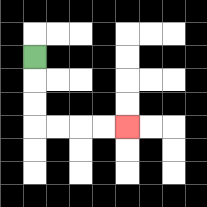{'start': '[1, 2]', 'end': '[5, 5]', 'path_directions': 'D,D,D,R,R,R,R', 'path_coordinates': '[[1, 2], [1, 3], [1, 4], [1, 5], [2, 5], [3, 5], [4, 5], [5, 5]]'}